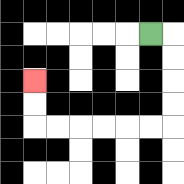{'start': '[6, 1]', 'end': '[1, 3]', 'path_directions': 'R,D,D,D,D,L,L,L,L,L,L,U,U', 'path_coordinates': '[[6, 1], [7, 1], [7, 2], [7, 3], [7, 4], [7, 5], [6, 5], [5, 5], [4, 5], [3, 5], [2, 5], [1, 5], [1, 4], [1, 3]]'}